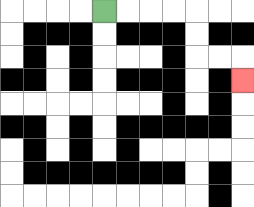{'start': '[4, 0]', 'end': '[10, 3]', 'path_directions': 'R,R,R,R,D,D,R,R,D', 'path_coordinates': '[[4, 0], [5, 0], [6, 0], [7, 0], [8, 0], [8, 1], [8, 2], [9, 2], [10, 2], [10, 3]]'}